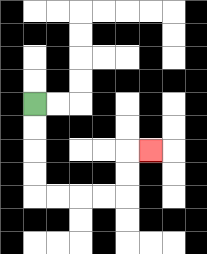{'start': '[1, 4]', 'end': '[6, 6]', 'path_directions': 'D,D,D,D,R,R,R,R,U,U,R', 'path_coordinates': '[[1, 4], [1, 5], [1, 6], [1, 7], [1, 8], [2, 8], [3, 8], [4, 8], [5, 8], [5, 7], [5, 6], [6, 6]]'}